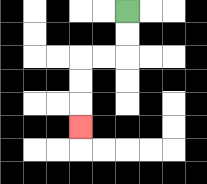{'start': '[5, 0]', 'end': '[3, 5]', 'path_directions': 'D,D,L,L,D,D,D', 'path_coordinates': '[[5, 0], [5, 1], [5, 2], [4, 2], [3, 2], [3, 3], [3, 4], [3, 5]]'}